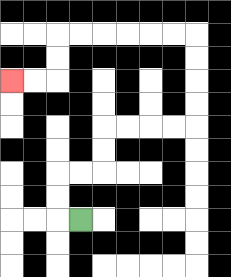{'start': '[3, 9]', 'end': '[0, 3]', 'path_directions': 'L,U,U,R,R,U,U,R,R,R,R,U,U,U,U,L,L,L,L,L,L,D,D,L,L', 'path_coordinates': '[[3, 9], [2, 9], [2, 8], [2, 7], [3, 7], [4, 7], [4, 6], [4, 5], [5, 5], [6, 5], [7, 5], [8, 5], [8, 4], [8, 3], [8, 2], [8, 1], [7, 1], [6, 1], [5, 1], [4, 1], [3, 1], [2, 1], [2, 2], [2, 3], [1, 3], [0, 3]]'}